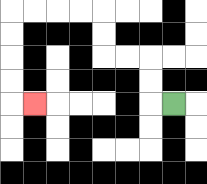{'start': '[7, 4]', 'end': '[1, 4]', 'path_directions': 'L,U,U,L,L,U,U,L,L,L,L,D,D,D,D,R', 'path_coordinates': '[[7, 4], [6, 4], [6, 3], [6, 2], [5, 2], [4, 2], [4, 1], [4, 0], [3, 0], [2, 0], [1, 0], [0, 0], [0, 1], [0, 2], [0, 3], [0, 4], [1, 4]]'}